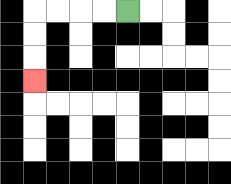{'start': '[5, 0]', 'end': '[1, 3]', 'path_directions': 'L,L,L,L,D,D,D', 'path_coordinates': '[[5, 0], [4, 0], [3, 0], [2, 0], [1, 0], [1, 1], [1, 2], [1, 3]]'}